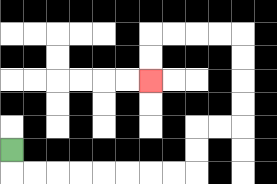{'start': '[0, 6]', 'end': '[6, 3]', 'path_directions': 'D,R,R,R,R,R,R,R,R,U,U,R,R,U,U,U,U,L,L,L,L,D,D', 'path_coordinates': '[[0, 6], [0, 7], [1, 7], [2, 7], [3, 7], [4, 7], [5, 7], [6, 7], [7, 7], [8, 7], [8, 6], [8, 5], [9, 5], [10, 5], [10, 4], [10, 3], [10, 2], [10, 1], [9, 1], [8, 1], [7, 1], [6, 1], [6, 2], [6, 3]]'}